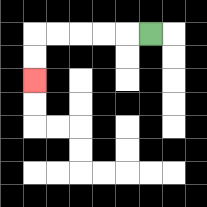{'start': '[6, 1]', 'end': '[1, 3]', 'path_directions': 'L,L,L,L,L,D,D', 'path_coordinates': '[[6, 1], [5, 1], [4, 1], [3, 1], [2, 1], [1, 1], [1, 2], [1, 3]]'}